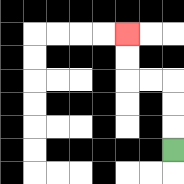{'start': '[7, 6]', 'end': '[5, 1]', 'path_directions': 'U,U,U,L,L,U,U', 'path_coordinates': '[[7, 6], [7, 5], [7, 4], [7, 3], [6, 3], [5, 3], [5, 2], [5, 1]]'}